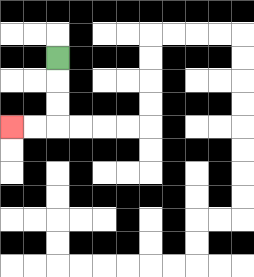{'start': '[2, 2]', 'end': '[0, 5]', 'path_directions': 'D,D,D,L,L', 'path_coordinates': '[[2, 2], [2, 3], [2, 4], [2, 5], [1, 5], [0, 5]]'}